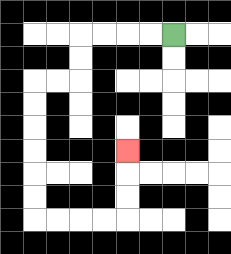{'start': '[7, 1]', 'end': '[5, 6]', 'path_directions': 'L,L,L,L,D,D,L,L,D,D,D,D,D,D,R,R,R,R,U,U,U', 'path_coordinates': '[[7, 1], [6, 1], [5, 1], [4, 1], [3, 1], [3, 2], [3, 3], [2, 3], [1, 3], [1, 4], [1, 5], [1, 6], [1, 7], [1, 8], [1, 9], [2, 9], [3, 9], [4, 9], [5, 9], [5, 8], [5, 7], [5, 6]]'}